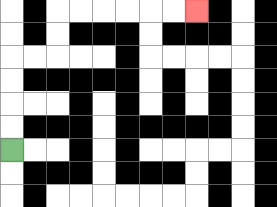{'start': '[0, 6]', 'end': '[8, 0]', 'path_directions': 'U,U,U,U,R,R,U,U,R,R,R,R,R,R', 'path_coordinates': '[[0, 6], [0, 5], [0, 4], [0, 3], [0, 2], [1, 2], [2, 2], [2, 1], [2, 0], [3, 0], [4, 0], [5, 0], [6, 0], [7, 0], [8, 0]]'}